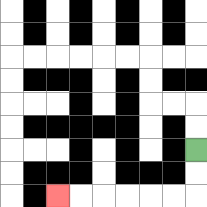{'start': '[8, 6]', 'end': '[2, 8]', 'path_directions': 'D,D,L,L,L,L,L,L', 'path_coordinates': '[[8, 6], [8, 7], [8, 8], [7, 8], [6, 8], [5, 8], [4, 8], [3, 8], [2, 8]]'}